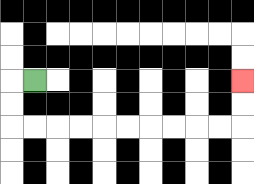{'start': '[1, 3]', 'end': '[10, 3]', 'path_directions': 'L,D,D,R,R,R,R,R,R,R,R,R,R,U,U', 'path_coordinates': '[[1, 3], [0, 3], [0, 4], [0, 5], [1, 5], [2, 5], [3, 5], [4, 5], [5, 5], [6, 5], [7, 5], [8, 5], [9, 5], [10, 5], [10, 4], [10, 3]]'}